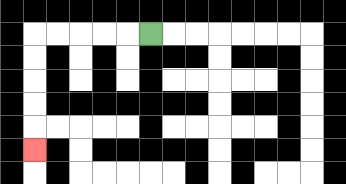{'start': '[6, 1]', 'end': '[1, 6]', 'path_directions': 'L,L,L,L,L,D,D,D,D,D', 'path_coordinates': '[[6, 1], [5, 1], [4, 1], [3, 1], [2, 1], [1, 1], [1, 2], [1, 3], [1, 4], [1, 5], [1, 6]]'}